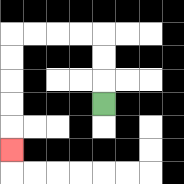{'start': '[4, 4]', 'end': '[0, 6]', 'path_directions': 'U,U,U,L,L,L,L,D,D,D,D,D', 'path_coordinates': '[[4, 4], [4, 3], [4, 2], [4, 1], [3, 1], [2, 1], [1, 1], [0, 1], [0, 2], [0, 3], [0, 4], [0, 5], [0, 6]]'}